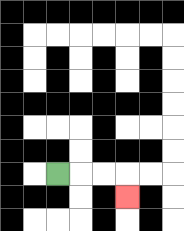{'start': '[2, 7]', 'end': '[5, 8]', 'path_directions': 'R,R,R,D', 'path_coordinates': '[[2, 7], [3, 7], [4, 7], [5, 7], [5, 8]]'}